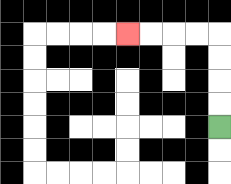{'start': '[9, 5]', 'end': '[5, 1]', 'path_directions': 'U,U,U,U,L,L,L,L', 'path_coordinates': '[[9, 5], [9, 4], [9, 3], [9, 2], [9, 1], [8, 1], [7, 1], [6, 1], [5, 1]]'}